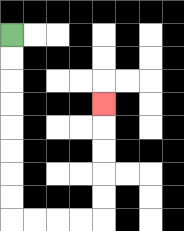{'start': '[0, 1]', 'end': '[4, 4]', 'path_directions': 'D,D,D,D,D,D,D,D,R,R,R,R,U,U,U,U,U', 'path_coordinates': '[[0, 1], [0, 2], [0, 3], [0, 4], [0, 5], [0, 6], [0, 7], [0, 8], [0, 9], [1, 9], [2, 9], [3, 9], [4, 9], [4, 8], [4, 7], [4, 6], [4, 5], [4, 4]]'}